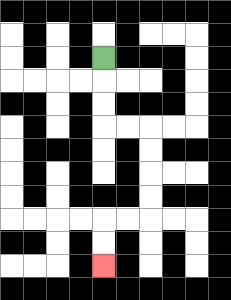{'start': '[4, 2]', 'end': '[4, 11]', 'path_directions': 'D,D,D,R,R,D,D,D,D,L,L,D,D', 'path_coordinates': '[[4, 2], [4, 3], [4, 4], [4, 5], [5, 5], [6, 5], [6, 6], [6, 7], [6, 8], [6, 9], [5, 9], [4, 9], [4, 10], [4, 11]]'}